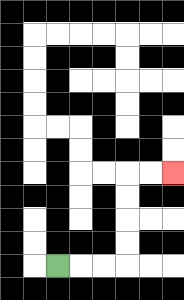{'start': '[2, 11]', 'end': '[7, 7]', 'path_directions': 'R,R,R,U,U,U,U,R,R', 'path_coordinates': '[[2, 11], [3, 11], [4, 11], [5, 11], [5, 10], [5, 9], [5, 8], [5, 7], [6, 7], [7, 7]]'}